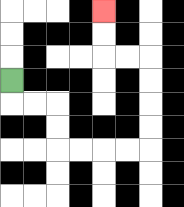{'start': '[0, 3]', 'end': '[4, 0]', 'path_directions': 'D,R,R,D,D,R,R,R,R,U,U,U,U,L,L,U,U', 'path_coordinates': '[[0, 3], [0, 4], [1, 4], [2, 4], [2, 5], [2, 6], [3, 6], [4, 6], [5, 6], [6, 6], [6, 5], [6, 4], [6, 3], [6, 2], [5, 2], [4, 2], [4, 1], [4, 0]]'}